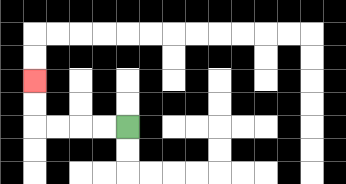{'start': '[5, 5]', 'end': '[1, 3]', 'path_directions': 'L,L,L,L,U,U', 'path_coordinates': '[[5, 5], [4, 5], [3, 5], [2, 5], [1, 5], [1, 4], [1, 3]]'}